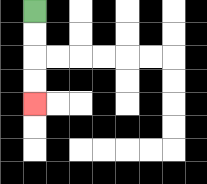{'start': '[1, 0]', 'end': '[1, 4]', 'path_directions': 'D,D,D,D', 'path_coordinates': '[[1, 0], [1, 1], [1, 2], [1, 3], [1, 4]]'}